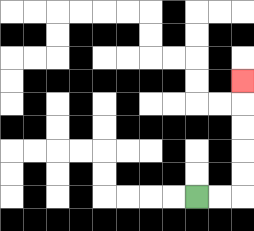{'start': '[8, 8]', 'end': '[10, 3]', 'path_directions': 'R,R,U,U,U,U,U', 'path_coordinates': '[[8, 8], [9, 8], [10, 8], [10, 7], [10, 6], [10, 5], [10, 4], [10, 3]]'}